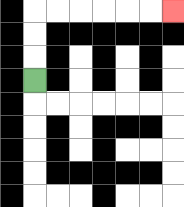{'start': '[1, 3]', 'end': '[7, 0]', 'path_directions': 'U,U,U,R,R,R,R,R,R', 'path_coordinates': '[[1, 3], [1, 2], [1, 1], [1, 0], [2, 0], [3, 0], [4, 0], [5, 0], [6, 0], [7, 0]]'}